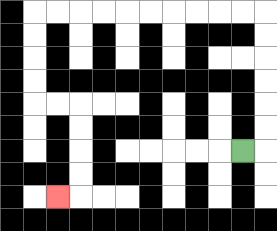{'start': '[10, 6]', 'end': '[2, 8]', 'path_directions': 'R,U,U,U,U,U,U,L,L,L,L,L,L,L,L,L,L,D,D,D,D,R,R,D,D,D,D,L', 'path_coordinates': '[[10, 6], [11, 6], [11, 5], [11, 4], [11, 3], [11, 2], [11, 1], [11, 0], [10, 0], [9, 0], [8, 0], [7, 0], [6, 0], [5, 0], [4, 0], [3, 0], [2, 0], [1, 0], [1, 1], [1, 2], [1, 3], [1, 4], [2, 4], [3, 4], [3, 5], [3, 6], [3, 7], [3, 8], [2, 8]]'}